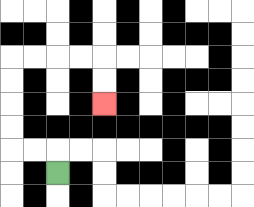{'start': '[2, 7]', 'end': '[4, 4]', 'path_directions': 'U,L,L,U,U,U,U,R,R,R,R,D,D', 'path_coordinates': '[[2, 7], [2, 6], [1, 6], [0, 6], [0, 5], [0, 4], [0, 3], [0, 2], [1, 2], [2, 2], [3, 2], [4, 2], [4, 3], [4, 4]]'}